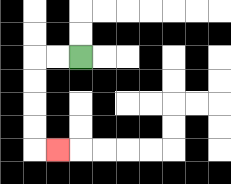{'start': '[3, 2]', 'end': '[2, 6]', 'path_directions': 'L,L,D,D,D,D,R', 'path_coordinates': '[[3, 2], [2, 2], [1, 2], [1, 3], [1, 4], [1, 5], [1, 6], [2, 6]]'}